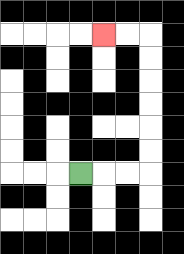{'start': '[3, 7]', 'end': '[4, 1]', 'path_directions': 'R,R,R,U,U,U,U,U,U,L,L', 'path_coordinates': '[[3, 7], [4, 7], [5, 7], [6, 7], [6, 6], [6, 5], [6, 4], [6, 3], [6, 2], [6, 1], [5, 1], [4, 1]]'}